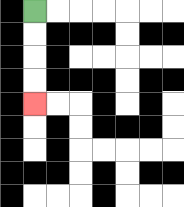{'start': '[1, 0]', 'end': '[1, 4]', 'path_directions': 'D,D,D,D', 'path_coordinates': '[[1, 0], [1, 1], [1, 2], [1, 3], [1, 4]]'}